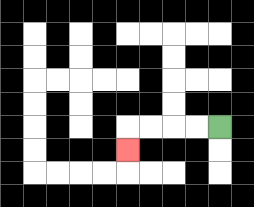{'start': '[9, 5]', 'end': '[5, 6]', 'path_directions': 'L,L,L,L,D', 'path_coordinates': '[[9, 5], [8, 5], [7, 5], [6, 5], [5, 5], [5, 6]]'}